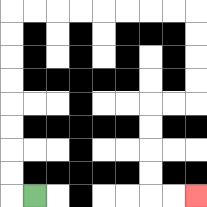{'start': '[1, 8]', 'end': '[8, 8]', 'path_directions': 'L,U,U,U,U,U,U,U,U,R,R,R,R,R,R,R,R,D,D,D,D,L,L,D,D,D,D,R,R', 'path_coordinates': '[[1, 8], [0, 8], [0, 7], [0, 6], [0, 5], [0, 4], [0, 3], [0, 2], [0, 1], [0, 0], [1, 0], [2, 0], [3, 0], [4, 0], [5, 0], [6, 0], [7, 0], [8, 0], [8, 1], [8, 2], [8, 3], [8, 4], [7, 4], [6, 4], [6, 5], [6, 6], [6, 7], [6, 8], [7, 8], [8, 8]]'}